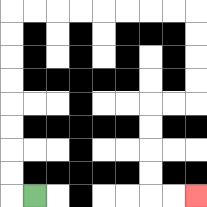{'start': '[1, 8]', 'end': '[8, 8]', 'path_directions': 'L,U,U,U,U,U,U,U,U,R,R,R,R,R,R,R,R,D,D,D,D,L,L,D,D,D,D,R,R', 'path_coordinates': '[[1, 8], [0, 8], [0, 7], [0, 6], [0, 5], [0, 4], [0, 3], [0, 2], [0, 1], [0, 0], [1, 0], [2, 0], [3, 0], [4, 0], [5, 0], [6, 0], [7, 0], [8, 0], [8, 1], [8, 2], [8, 3], [8, 4], [7, 4], [6, 4], [6, 5], [6, 6], [6, 7], [6, 8], [7, 8], [8, 8]]'}